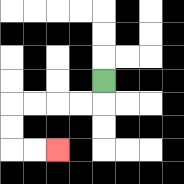{'start': '[4, 3]', 'end': '[2, 6]', 'path_directions': 'D,L,L,L,L,D,D,R,R', 'path_coordinates': '[[4, 3], [4, 4], [3, 4], [2, 4], [1, 4], [0, 4], [0, 5], [0, 6], [1, 6], [2, 6]]'}